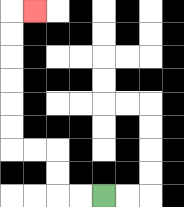{'start': '[4, 8]', 'end': '[1, 0]', 'path_directions': 'L,L,U,U,L,L,U,U,U,U,U,U,R', 'path_coordinates': '[[4, 8], [3, 8], [2, 8], [2, 7], [2, 6], [1, 6], [0, 6], [0, 5], [0, 4], [0, 3], [0, 2], [0, 1], [0, 0], [1, 0]]'}